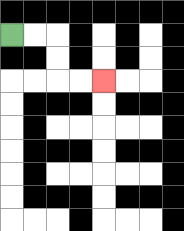{'start': '[0, 1]', 'end': '[4, 3]', 'path_directions': 'R,R,D,D,R,R', 'path_coordinates': '[[0, 1], [1, 1], [2, 1], [2, 2], [2, 3], [3, 3], [4, 3]]'}